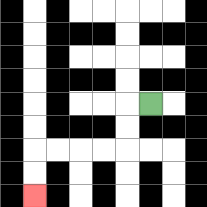{'start': '[6, 4]', 'end': '[1, 8]', 'path_directions': 'L,D,D,L,L,L,L,D,D', 'path_coordinates': '[[6, 4], [5, 4], [5, 5], [5, 6], [4, 6], [3, 6], [2, 6], [1, 6], [1, 7], [1, 8]]'}